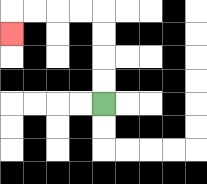{'start': '[4, 4]', 'end': '[0, 1]', 'path_directions': 'U,U,U,U,L,L,L,L,D', 'path_coordinates': '[[4, 4], [4, 3], [4, 2], [4, 1], [4, 0], [3, 0], [2, 0], [1, 0], [0, 0], [0, 1]]'}